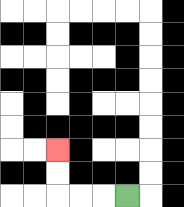{'start': '[5, 8]', 'end': '[2, 6]', 'path_directions': 'L,L,L,U,U', 'path_coordinates': '[[5, 8], [4, 8], [3, 8], [2, 8], [2, 7], [2, 6]]'}